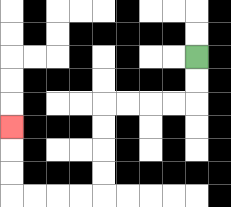{'start': '[8, 2]', 'end': '[0, 5]', 'path_directions': 'D,D,L,L,L,L,D,D,D,D,L,L,L,L,U,U,U', 'path_coordinates': '[[8, 2], [8, 3], [8, 4], [7, 4], [6, 4], [5, 4], [4, 4], [4, 5], [4, 6], [4, 7], [4, 8], [3, 8], [2, 8], [1, 8], [0, 8], [0, 7], [0, 6], [0, 5]]'}